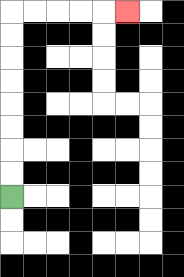{'start': '[0, 8]', 'end': '[5, 0]', 'path_directions': 'U,U,U,U,U,U,U,U,R,R,R,R,R', 'path_coordinates': '[[0, 8], [0, 7], [0, 6], [0, 5], [0, 4], [0, 3], [0, 2], [0, 1], [0, 0], [1, 0], [2, 0], [3, 0], [4, 0], [5, 0]]'}